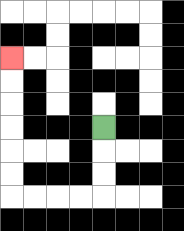{'start': '[4, 5]', 'end': '[0, 2]', 'path_directions': 'D,D,D,L,L,L,L,U,U,U,U,U,U', 'path_coordinates': '[[4, 5], [4, 6], [4, 7], [4, 8], [3, 8], [2, 8], [1, 8], [0, 8], [0, 7], [0, 6], [0, 5], [0, 4], [0, 3], [0, 2]]'}